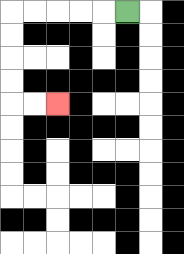{'start': '[5, 0]', 'end': '[2, 4]', 'path_directions': 'L,L,L,L,L,D,D,D,D,R,R', 'path_coordinates': '[[5, 0], [4, 0], [3, 0], [2, 0], [1, 0], [0, 0], [0, 1], [0, 2], [0, 3], [0, 4], [1, 4], [2, 4]]'}